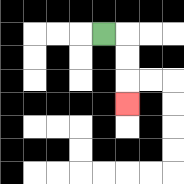{'start': '[4, 1]', 'end': '[5, 4]', 'path_directions': 'R,D,D,D', 'path_coordinates': '[[4, 1], [5, 1], [5, 2], [5, 3], [5, 4]]'}